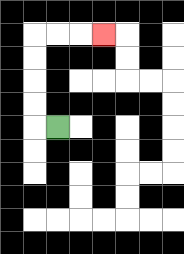{'start': '[2, 5]', 'end': '[4, 1]', 'path_directions': 'L,U,U,U,U,R,R,R', 'path_coordinates': '[[2, 5], [1, 5], [1, 4], [1, 3], [1, 2], [1, 1], [2, 1], [3, 1], [4, 1]]'}